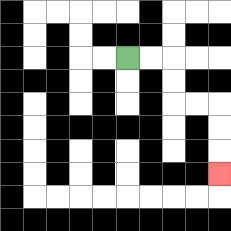{'start': '[5, 2]', 'end': '[9, 7]', 'path_directions': 'R,R,D,D,R,R,D,D,D', 'path_coordinates': '[[5, 2], [6, 2], [7, 2], [7, 3], [7, 4], [8, 4], [9, 4], [9, 5], [9, 6], [9, 7]]'}